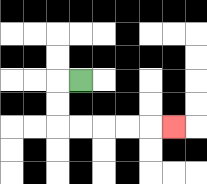{'start': '[3, 3]', 'end': '[7, 5]', 'path_directions': 'L,D,D,R,R,R,R,R', 'path_coordinates': '[[3, 3], [2, 3], [2, 4], [2, 5], [3, 5], [4, 5], [5, 5], [6, 5], [7, 5]]'}